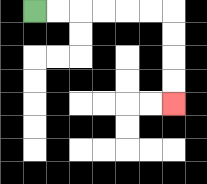{'start': '[1, 0]', 'end': '[7, 4]', 'path_directions': 'R,R,R,R,R,R,D,D,D,D', 'path_coordinates': '[[1, 0], [2, 0], [3, 0], [4, 0], [5, 0], [6, 0], [7, 0], [7, 1], [7, 2], [7, 3], [7, 4]]'}